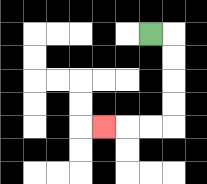{'start': '[6, 1]', 'end': '[4, 5]', 'path_directions': 'R,D,D,D,D,L,L,L', 'path_coordinates': '[[6, 1], [7, 1], [7, 2], [7, 3], [7, 4], [7, 5], [6, 5], [5, 5], [4, 5]]'}